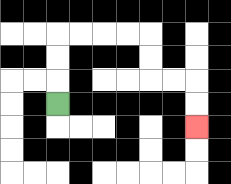{'start': '[2, 4]', 'end': '[8, 5]', 'path_directions': 'U,U,U,R,R,R,R,D,D,R,R,D,D', 'path_coordinates': '[[2, 4], [2, 3], [2, 2], [2, 1], [3, 1], [4, 1], [5, 1], [6, 1], [6, 2], [6, 3], [7, 3], [8, 3], [8, 4], [8, 5]]'}